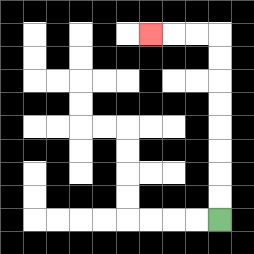{'start': '[9, 9]', 'end': '[6, 1]', 'path_directions': 'U,U,U,U,U,U,U,U,L,L,L', 'path_coordinates': '[[9, 9], [9, 8], [9, 7], [9, 6], [9, 5], [9, 4], [9, 3], [9, 2], [9, 1], [8, 1], [7, 1], [6, 1]]'}